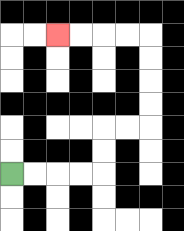{'start': '[0, 7]', 'end': '[2, 1]', 'path_directions': 'R,R,R,R,U,U,R,R,U,U,U,U,L,L,L,L', 'path_coordinates': '[[0, 7], [1, 7], [2, 7], [3, 7], [4, 7], [4, 6], [4, 5], [5, 5], [6, 5], [6, 4], [6, 3], [6, 2], [6, 1], [5, 1], [4, 1], [3, 1], [2, 1]]'}